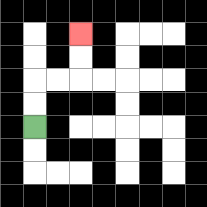{'start': '[1, 5]', 'end': '[3, 1]', 'path_directions': 'U,U,R,R,U,U', 'path_coordinates': '[[1, 5], [1, 4], [1, 3], [2, 3], [3, 3], [3, 2], [3, 1]]'}